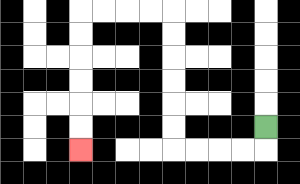{'start': '[11, 5]', 'end': '[3, 6]', 'path_directions': 'D,L,L,L,L,U,U,U,U,U,U,L,L,L,L,D,D,D,D,D,D', 'path_coordinates': '[[11, 5], [11, 6], [10, 6], [9, 6], [8, 6], [7, 6], [7, 5], [7, 4], [7, 3], [7, 2], [7, 1], [7, 0], [6, 0], [5, 0], [4, 0], [3, 0], [3, 1], [3, 2], [3, 3], [3, 4], [3, 5], [3, 6]]'}